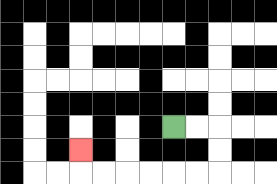{'start': '[7, 5]', 'end': '[3, 6]', 'path_directions': 'R,R,D,D,L,L,L,L,L,L,U', 'path_coordinates': '[[7, 5], [8, 5], [9, 5], [9, 6], [9, 7], [8, 7], [7, 7], [6, 7], [5, 7], [4, 7], [3, 7], [3, 6]]'}